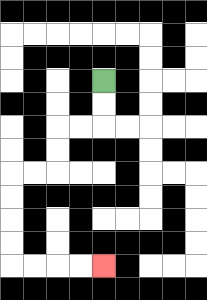{'start': '[4, 3]', 'end': '[4, 11]', 'path_directions': 'D,D,L,L,D,D,L,L,D,D,D,D,R,R,R,R', 'path_coordinates': '[[4, 3], [4, 4], [4, 5], [3, 5], [2, 5], [2, 6], [2, 7], [1, 7], [0, 7], [0, 8], [0, 9], [0, 10], [0, 11], [1, 11], [2, 11], [3, 11], [4, 11]]'}